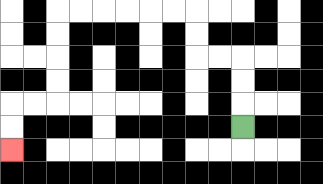{'start': '[10, 5]', 'end': '[0, 6]', 'path_directions': 'U,U,U,L,L,U,U,L,L,L,L,L,L,D,D,D,D,L,L,D,D', 'path_coordinates': '[[10, 5], [10, 4], [10, 3], [10, 2], [9, 2], [8, 2], [8, 1], [8, 0], [7, 0], [6, 0], [5, 0], [4, 0], [3, 0], [2, 0], [2, 1], [2, 2], [2, 3], [2, 4], [1, 4], [0, 4], [0, 5], [0, 6]]'}